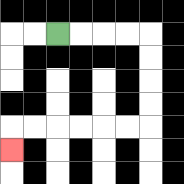{'start': '[2, 1]', 'end': '[0, 6]', 'path_directions': 'R,R,R,R,D,D,D,D,L,L,L,L,L,L,D', 'path_coordinates': '[[2, 1], [3, 1], [4, 1], [5, 1], [6, 1], [6, 2], [6, 3], [6, 4], [6, 5], [5, 5], [4, 5], [3, 5], [2, 5], [1, 5], [0, 5], [0, 6]]'}